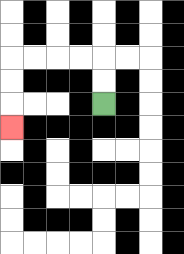{'start': '[4, 4]', 'end': '[0, 5]', 'path_directions': 'U,U,L,L,L,L,D,D,D', 'path_coordinates': '[[4, 4], [4, 3], [4, 2], [3, 2], [2, 2], [1, 2], [0, 2], [0, 3], [0, 4], [0, 5]]'}